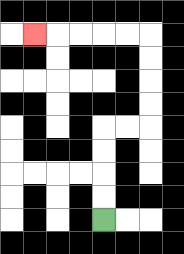{'start': '[4, 9]', 'end': '[1, 1]', 'path_directions': 'U,U,U,U,R,R,U,U,U,U,L,L,L,L,L', 'path_coordinates': '[[4, 9], [4, 8], [4, 7], [4, 6], [4, 5], [5, 5], [6, 5], [6, 4], [6, 3], [6, 2], [6, 1], [5, 1], [4, 1], [3, 1], [2, 1], [1, 1]]'}